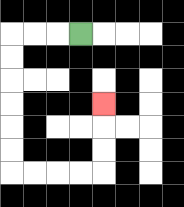{'start': '[3, 1]', 'end': '[4, 4]', 'path_directions': 'L,L,L,D,D,D,D,D,D,R,R,R,R,U,U,U', 'path_coordinates': '[[3, 1], [2, 1], [1, 1], [0, 1], [0, 2], [0, 3], [0, 4], [0, 5], [0, 6], [0, 7], [1, 7], [2, 7], [3, 7], [4, 7], [4, 6], [4, 5], [4, 4]]'}